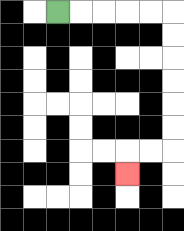{'start': '[2, 0]', 'end': '[5, 7]', 'path_directions': 'R,R,R,R,R,D,D,D,D,D,D,L,L,D', 'path_coordinates': '[[2, 0], [3, 0], [4, 0], [5, 0], [6, 0], [7, 0], [7, 1], [7, 2], [7, 3], [7, 4], [7, 5], [7, 6], [6, 6], [5, 6], [5, 7]]'}